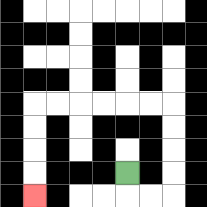{'start': '[5, 7]', 'end': '[1, 8]', 'path_directions': 'D,R,R,U,U,U,U,L,L,L,L,L,L,D,D,D,D', 'path_coordinates': '[[5, 7], [5, 8], [6, 8], [7, 8], [7, 7], [7, 6], [7, 5], [7, 4], [6, 4], [5, 4], [4, 4], [3, 4], [2, 4], [1, 4], [1, 5], [1, 6], [1, 7], [1, 8]]'}